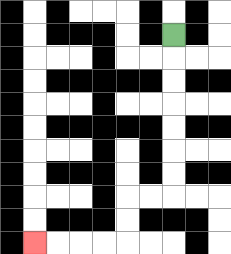{'start': '[7, 1]', 'end': '[1, 10]', 'path_directions': 'D,D,D,D,D,D,D,L,L,D,D,L,L,L,L', 'path_coordinates': '[[7, 1], [7, 2], [7, 3], [7, 4], [7, 5], [7, 6], [7, 7], [7, 8], [6, 8], [5, 8], [5, 9], [5, 10], [4, 10], [3, 10], [2, 10], [1, 10]]'}